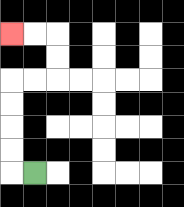{'start': '[1, 7]', 'end': '[0, 1]', 'path_directions': 'L,U,U,U,U,R,R,U,U,L,L', 'path_coordinates': '[[1, 7], [0, 7], [0, 6], [0, 5], [0, 4], [0, 3], [1, 3], [2, 3], [2, 2], [2, 1], [1, 1], [0, 1]]'}